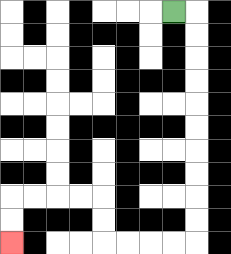{'start': '[7, 0]', 'end': '[0, 10]', 'path_directions': 'R,D,D,D,D,D,D,D,D,D,D,L,L,L,L,U,U,L,L,L,L,D,D', 'path_coordinates': '[[7, 0], [8, 0], [8, 1], [8, 2], [8, 3], [8, 4], [8, 5], [8, 6], [8, 7], [8, 8], [8, 9], [8, 10], [7, 10], [6, 10], [5, 10], [4, 10], [4, 9], [4, 8], [3, 8], [2, 8], [1, 8], [0, 8], [0, 9], [0, 10]]'}